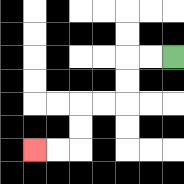{'start': '[7, 2]', 'end': '[1, 6]', 'path_directions': 'L,L,D,D,L,L,D,D,L,L', 'path_coordinates': '[[7, 2], [6, 2], [5, 2], [5, 3], [5, 4], [4, 4], [3, 4], [3, 5], [3, 6], [2, 6], [1, 6]]'}